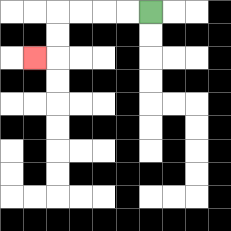{'start': '[6, 0]', 'end': '[1, 2]', 'path_directions': 'L,L,L,L,D,D,L', 'path_coordinates': '[[6, 0], [5, 0], [4, 0], [3, 0], [2, 0], [2, 1], [2, 2], [1, 2]]'}